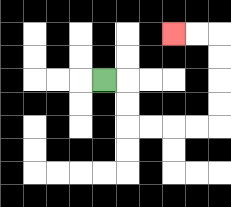{'start': '[4, 3]', 'end': '[7, 1]', 'path_directions': 'R,D,D,R,R,R,R,U,U,U,U,L,L', 'path_coordinates': '[[4, 3], [5, 3], [5, 4], [5, 5], [6, 5], [7, 5], [8, 5], [9, 5], [9, 4], [9, 3], [9, 2], [9, 1], [8, 1], [7, 1]]'}